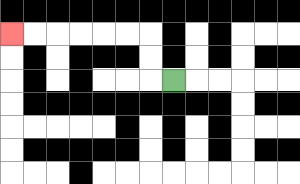{'start': '[7, 3]', 'end': '[0, 1]', 'path_directions': 'L,U,U,L,L,L,L,L,L', 'path_coordinates': '[[7, 3], [6, 3], [6, 2], [6, 1], [5, 1], [4, 1], [3, 1], [2, 1], [1, 1], [0, 1]]'}